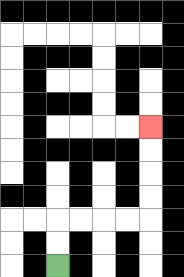{'start': '[2, 11]', 'end': '[6, 5]', 'path_directions': 'U,U,R,R,R,R,U,U,U,U', 'path_coordinates': '[[2, 11], [2, 10], [2, 9], [3, 9], [4, 9], [5, 9], [6, 9], [6, 8], [6, 7], [6, 6], [6, 5]]'}